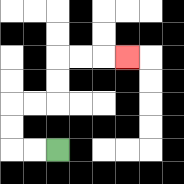{'start': '[2, 6]', 'end': '[5, 2]', 'path_directions': 'L,L,U,U,R,R,U,U,R,R,R', 'path_coordinates': '[[2, 6], [1, 6], [0, 6], [0, 5], [0, 4], [1, 4], [2, 4], [2, 3], [2, 2], [3, 2], [4, 2], [5, 2]]'}